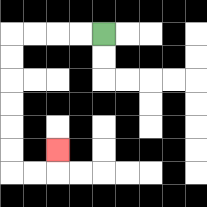{'start': '[4, 1]', 'end': '[2, 6]', 'path_directions': 'L,L,L,L,D,D,D,D,D,D,R,R,U', 'path_coordinates': '[[4, 1], [3, 1], [2, 1], [1, 1], [0, 1], [0, 2], [0, 3], [0, 4], [0, 5], [0, 6], [0, 7], [1, 7], [2, 7], [2, 6]]'}